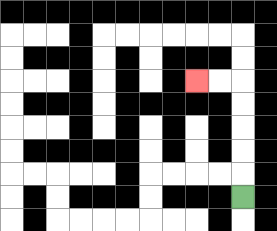{'start': '[10, 8]', 'end': '[8, 3]', 'path_directions': 'U,U,U,U,U,L,L', 'path_coordinates': '[[10, 8], [10, 7], [10, 6], [10, 5], [10, 4], [10, 3], [9, 3], [8, 3]]'}